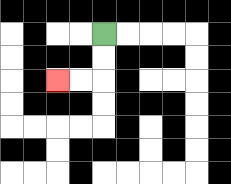{'start': '[4, 1]', 'end': '[2, 3]', 'path_directions': 'D,D,L,L', 'path_coordinates': '[[4, 1], [4, 2], [4, 3], [3, 3], [2, 3]]'}